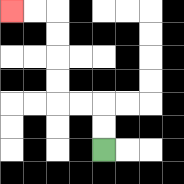{'start': '[4, 6]', 'end': '[0, 0]', 'path_directions': 'U,U,L,L,U,U,U,U,L,L', 'path_coordinates': '[[4, 6], [4, 5], [4, 4], [3, 4], [2, 4], [2, 3], [2, 2], [2, 1], [2, 0], [1, 0], [0, 0]]'}